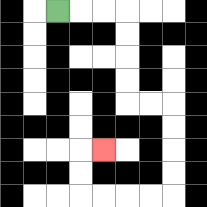{'start': '[2, 0]', 'end': '[4, 6]', 'path_directions': 'R,R,R,D,D,D,D,R,R,D,D,D,D,L,L,L,L,U,U,R', 'path_coordinates': '[[2, 0], [3, 0], [4, 0], [5, 0], [5, 1], [5, 2], [5, 3], [5, 4], [6, 4], [7, 4], [7, 5], [7, 6], [7, 7], [7, 8], [6, 8], [5, 8], [4, 8], [3, 8], [3, 7], [3, 6], [4, 6]]'}